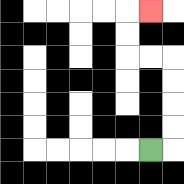{'start': '[6, 6]', 'end': '[6, 0]', 'path_directions': 'R,U,U,U,U,L,L,U,U,R', 'path_coordinates': '[[6, 6], [7, 6], [7, 5], [7, 4], [7, 3], [7, 2], [6, 2], [5, 2], [5, 1], [5, 0], [6, 0]]'}